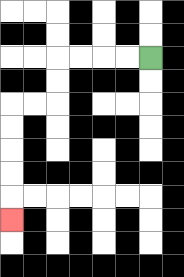{'start': '[6, 2]', 'end': '[0, 9]', 'path_directions': 'L,L,L,L,D,D,L,L,D,D,D,D,D', 'path_coordinates': '[[6, 2], [5, 2], [4, 2], [3, 2], [2, 2], [2, 3], [2, 4], [1, 4], [0, 4], [0, 5], [0, 6], [0, 7], [0, 8], [0, 9]]'}